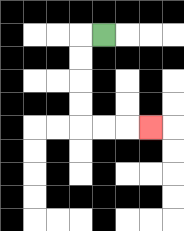{'start': '[4, 1]', 'end': '[6, 5]', 'path_directions': 'L,D,D,D,D,R,R,R', 'path_coordinates': '[[4, 1], [3, 1], [3, 2], [3, 3], [3, 4], [3, 5], [4, 5], [5, 5], [6, 5]]'}